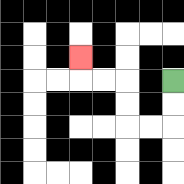{'start': '[7, 3]', 'end': '[3, 2]', 'path_directions': 'D,D,L,L,U,U,L,L,U', 'path_coordinates': '[[7, 3], [7, 4], [7, 5], [6, 5], [5, 5], [5, 4], [5, 3], [4, 3], [3, 3], [3, 2]]'}